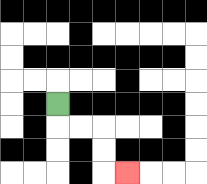{'start': '[2, 4]', 'end': '[5, 7]', 'path_directions': 'D,R,R,D,D,R', 'path_coordinates': '[[2, 4], [2, 5], [3, 5], [4, 5], [4, 6], [4, 7], [5, 7]]'}